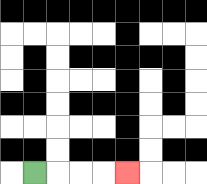{'start': '[1, 7]', 'end': '[5, 7]', 'path_directions': 'R,R,R,R', 'path_coordinates': '[[1, 7], [2, 7], [3, 7], [4, 7], [5, 7]]'}